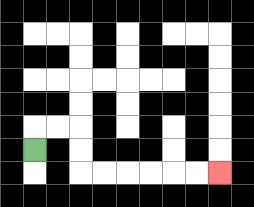{'start': '[1, 6]', 'end': '[9, 7]', 'path_directions': 'U,R,R,D,D,R,R,R,R,R,R', 'path_coordinates': '[[1, 6], [1, 5], [2, 5], [3, 5], [3, 6], [3, 7], [4, 7], [5, 7], [6, 7], [7, 7], [8, 7], [9, 7]]'}